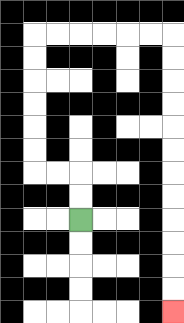{'start': '[3, 9]', 'end': '[7, 13]', 'path_directions': 'U,U,L,L,U,U,U,U,U,U,R,R,R,R,R,R,D,D,D,D,D,D,D,D,D,D,D,D', 'path_coordinates': '[[3, 9], [3, 8], [3, 7], [2, 7], [1, 7], [1, 6], [1, 5], [1, 4], [1, 3], [1, 2], [1, 1], [2, 1], [3, 1], [4, 1], [5, 1], [6, 1], [7, 1], [7, 2], [7, 3], [7, 4], [7, 5], [7, 6], [7, 7], [7, 8], [7, 9], [7, 10], [7, 11], [7, 12], [7, 13]]'}